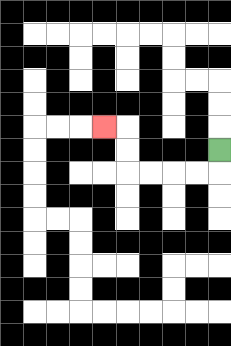{'start': '[9, 6]', 'end': '[4, 5]', 'path_directions': 'D,L,L,L,L,U,U,L', 'path_coordinates': '[[9, 6], [9, 7], [8, 7], [7, 7], [6, 7], [5, 7], [5, 6], [5, 5], [4, 5]]'}